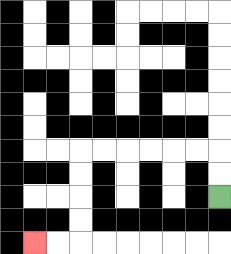{'start': '[9, 8]', 'end': '[1, 10]', 'path_directions': 'U,U,L,L,L,L,L,L,D,D,D,D,L,L', 'path_coordinates': '[[9, 8], [9, 7], [9, 6], [8, 6], [7, 6], [6, 6], [5, 6], [4, 6], [3, 6], [3, 7], [3, 8], [3, 9], [3, 10], [2, 10], [1, 10]]'}